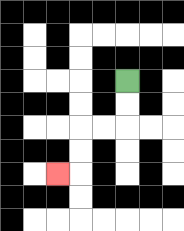{'start': '[5, 3]', 'end': '[2, 7]', 'path_directions': 'D,D,L,L,D,D,L', 'path_coordinates': '[[5, 3], [5, 4], [5, 5], [4, 5], [3, 5], [3, 6], [3, 7], [2, 7]]'}